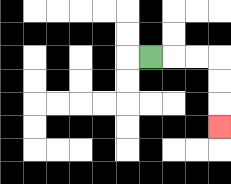{'start': '[6, 2]', 'end': '[9, 5]', 'path_directions': 'R,R,R,D,D,D', 'path_coordinates': '[[6, 2], [7, 2], [8, 2], [9, 2], [9, 3], [9, 4], [9, 5]]'}